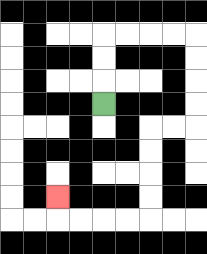{'start': '[4, 4]', 'end': '[2, 8]', 'path_directions': 'U,U,U,R,R,R,R,D,D,D,D,L,L,D,D,D,D,L,L,L,L,U', 'path_coordinates': '[[4, 4], [4, 3], [4, 2], [4, 1], [5, 1], [6, 1], [7, 1], [8, 1], [8, 2], [8, 3], [8, 4], [8, 5], [7, 5], [6, 5], [6, 6], [6, 7], [6, 8], [6, 9], [5, 9], [4, 9], [3, 9], [2, 9], [2, 8]]'}